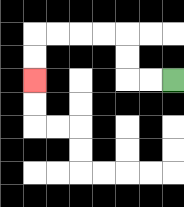{'start': '[7, 3]', 'end': '[1, 3]', 'path_directions': 'L,L,U,U,L,L,L,L,D,D', 'path_coordinates': '[[7, 3], [6, 3], [5, 3], [5, 2], [5, 1], [4, 1], [3, 1], [2, 1], [1, 1], [1, 2], [1, 3]]'}